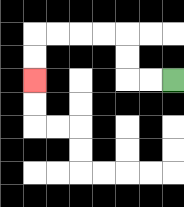{'start': '[7, 3]', 'end': '[1, 3]', 'path_directions': 'L,L,U,U,L,L,L,L,D,D', 'path_coordinates': '[[7, 3], [6, 3], [5, 3], [5, 2], [5, 1], [4, 1], [3, 1], [2, 1], [1, 1], [1, 2], [1, 3]]'}